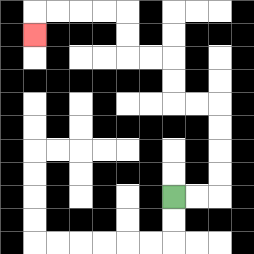{'start': '[7, 8]', 'end': '[1, 1]', 'path_directions': 'R,R,U,U,U,U,L,L,U,U,L,L,U,U,L,L,L,L,D', 'path_coordinates': '[[7, 8], [8, 8], [9, 8], [9, 7], [9, 6], [9, 5], [9, 4], [8, 4], [7, 4], [7, 3], [7, 2], [6, 2], [5, 2], [5, 1], [5, 0], [4, 0], [3, 0], [2, 0], [1, 0], [1, 1]]'}